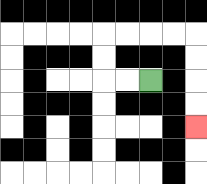{'start': '[6, 3]', 'end': '[8, 5]', 'path_directions': 'L,L,U,U,R,R,R,R,D,D,D,D', 'path_coordinates': '[[6, 3], [5, 3], [4, 3], [4, 2], [4, 1], [5, 1], [6, 1], [7, 1], [8, 1], [8, 2], [8, 3], [8, 4], [8, 5]]'}